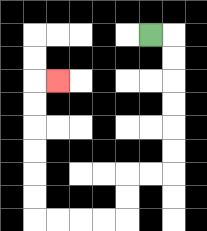{'start': '[6, 1]', 'end': '[2, 3]', 'path_directions': 'R,D,D,D,D,D,D,L,L,D,D,L,L,L,L,U,U,U,U,U,U,R', 'path_coordinates': '[[6, 1], [7, 1], [7, 2], [7, 3], [7, 4], [7, 5], [7, 6], [7, 7], [6, 7], [5, 7], [5, 8], [5, 9], [4, 9], [3, 9], [2, 9], [1, 9], [1, 8], [1, 7], [1, 6], [1, 5], [1, 4], [1, 3], [2, 3]]'}